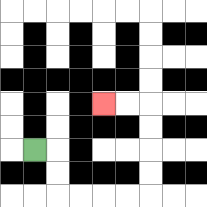{'start': '[1, 6]', 'end': '[4, 4]', 'path_directions': 'R,D,D,R,R,R,R,U,U,U,U,L,L', 'path_coordinates': '[[1, 6], [2, 6], [2, 7], [2, 8], [3, 8], [4, 8], [5, 8], [6, 8], [6, 7], [6, 6], [6, 5], [6, 4], [5, 4], [4, 4]]'}